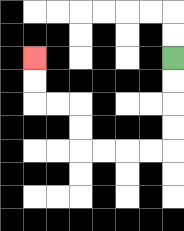{'start': '[7, 2]', 'end': '[1, 2]', 'path_directions': 'D,D,D,D,L,L,L,L,U,U,L,L,U,U', 'path_coordinates': '[[7, 2], [7, 3], [7, 4], [7, 5], [7, 6], [6, 6], [5, 6], [4, 6], [3, 6], [3, 5], [3, 4], [2, 4], [1, 4], [1, 3], [1, 2]]'}